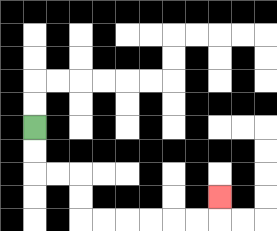{'start': '[1, 5]', 'end': '[9, 8]', 'path_directions': 'D,D,R,R,D,D,R,R,R,R,R,R,U', 'path_coordinates': '[[1, 5], [1, 6], [1, 7], [2, 7], [3, 7], [3, 8], [3, 9], [4, 9], [5, 9], [6, 9], [7, 9], [8, 9], [9, 9], [9, 8]]'}